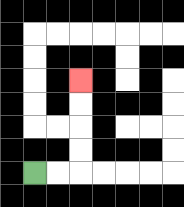{'start': '[1, 7]', 'end': '[3, 3]', 'path_directions': 'R,R,U,U,U,U', 'path_coordinates': '[[1, 7], [2, 7], [3, 7], [3, 6], [3, 5], [3, 4], [3, 3]]'}